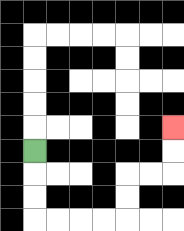{'start': '[1, 6]', 'end': '[7, 5]', 'path_directions': 'D,D,D,R,R,R,R,U,U,R,R,U,U', 'path_coordinates': '[[1, 6], [1, 7], [1, 8], [1, 9], [2, 9], [3, 9], [4, 9], [5, 9], [5, 8], [5, 7], [6, 7], [7, 7], [7, 6], [7, 5]]'}